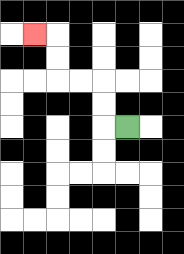{'start': '[5, 5]', 'end': '[1, 1]', 'path_directions': 'L,U,U,L,L,U,U,L', 'path_coordinates': '[[5, 5], [4, 5], [4, 4], [4, 3], [3, 3], [2, 3], [2, 2], [2, 1], [1, 1]]'}